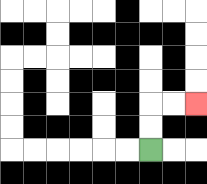{'start': '[6, 6]', 'end': '[8, 4]', 'path_directions': 'U,U,R,R', 'path_coordinates': '[[6, 6], [6, 5], [6, 4], [7, 4], [8, 4]]'}